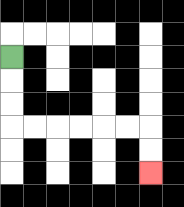{'start': '[0, 2]', 'end': '[6, 7]', 'path_directions': 'D,D,D,R,R,R,R,R,R,D,D', 'path_coordinates': '[[0, 2], [0, 3], [0, 4], [0, 5], [1, 5], [2, 5], [3, 5], [4, 5], [5, 5], [6, 5], [6, 6], [6, 7]]'}